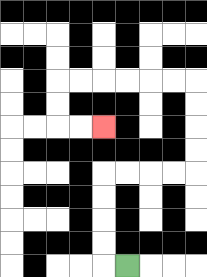{'start': '[5, 11]', 'end': '[4, 5]', 'path_directions': 'L,U,U,U,U,R,R,R,R,U,U,U,U,L,L,L,L,L,L,D,D,R,R', 'path_coordinates': '[[5, 11], [4, 11], [4, 10], [4, 9], [4, 8], [4, 7], [5, 7], [6, 7], [7, 7], [8, 7], [8, 6], [8, 5], [8, 4], [8, 3], [7, 3], [6, 3], [5, 3], [4, 3], [3, 3], [2, 3], [2, 4], [2, 5], [3, 5], [4, 5]]'}